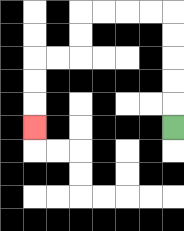{'start': '[7, 5]', 'end': '[1, 5]', 'path_directions': 'U,U,U,U,U,L,L,L,L,D,D,L,L,D,D,D', 'path_coordinates': '[[7, 5], [7, 4], [7, 3], [7, 2], [7, 1], [7, 0], [6, 0], [5, 0], [4, 0], [3, 0], [3, 1], [3, 2], [2, 2], [1, 2], [1, 3], [1, 4], [1, 5]]'}